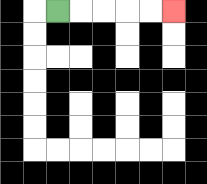{'start': '[2, 0]', 'end': '[7, 0]', 'path_directions': 'R,R,R,R,R', 'path_coordinates': '[[2, 0], [3, 0], [4, 0], [5, 0], [6, 0], [7, 0]]'}